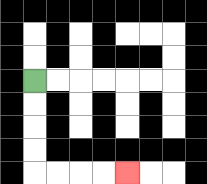{'start': '[1, 3]', 'end': '[5, 7]', 'path_directions': 'D,D,D,D,R,R,R,R', 'path_coordinates': '[[1, 3], [1, 4], [1, 5], [1, 6], [1, 7], [2, 7], [3, 7], [4, 7], [5, 7]]'}